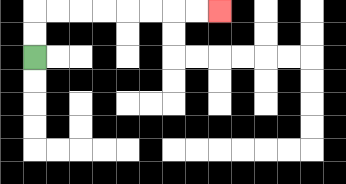{'start': '[1, 2]', 'end': '[9, 0]', 'path_directions': 'U,U,R,R,R,R,R,R,R,R', 'path_coordinates': '[[1, 2], [1, 1], [1, 0], [2, 0], [3, 0], [4, 0], [5, 0], [6, 0], [7, 0], [8, 0], [9, 0]]'}